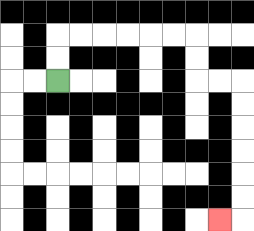{'start': '[2, 3]', 'end': '[9, 9]', 'path_directions': 'U,U,R,R,R,R,R,R,D,D,R,R,D,D,D,D,D,D,L', 'path_coordinates': '[[2, 3], [2, 2], [2, 1], [3, 1], [4, 1], [5, 1], [6, 1], [7, 1], [8, 1], [8, 2], [8, 3], [9, 3], [10, 3], [10, 4], [10, 5], [10, 6], [10, 7], [10, 8], [10, 9], [9, 9]]'}